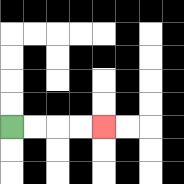{'start': '[0, 5]', 'end': '[4, 5]', 'path_directions': 'R,R,R,R', 'path_coordinates': '[[0, 5], [1, 5], [2, 5], [3, 5], [4, 5]]'}